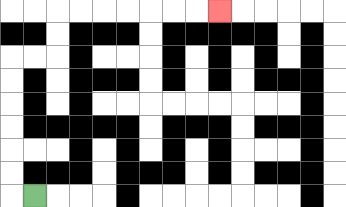{'start': '[1, 8]', 'end': '[9, 0]', 'path_directions': 'L,U,U,U,U,U,U,R,R,U,U,R,R,R,R,R,R,R', 'path_coordinates': '[[1, 8], [0, 8], [0, 7], [0, 6], [0, 5], [0, 4], [0, 3], [0, 2], [1, 2], [2, 2], [2, 1], [2, 0], [3, 0], [4, 0], [5, 0], [6, 0], [7, 0], [8, 0], [9, 0]]'}